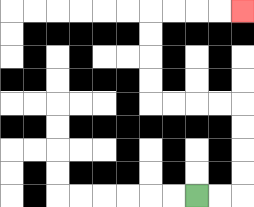{'start': '[8, 8]', 'end': '[10, 0]', 'path_directions': 'R,R,U,U,U,U,L,L,L,L,U,U,U,U,R,R,R,R', 'path_coordinates': '[[8, 8], [9, 8], [10, 8], [10, 7], [10, 6], [10, 5], [10, 4], [9, 4], [8, 4], [7, 4], [6, 4], [6, 3], [6, 2], [6, 1], [6, 0], [7, 0], [8, 0], [9, 0], [10, 0]]'}